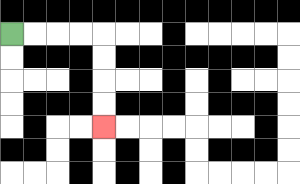{'start': '[0, 1]', 'end': '[4, 5]', 'path_directions': 'R,R,R,R,D,D,D,D', 'path_coordinates': '[[0, 1], [1, 1], [2, 1], [3, 1], [4, 1], [4, 2], [4, 3], [4, 4], [4, 5]]'}